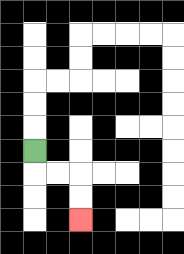{'start': '[1, 6]', 'end': '[3, 9]', 'path_directions': 'D,R,R,D,D', 'path_coordinates': '[[1, 6], [1, 7], [2, 7], [3, 7], [3, 8], [3, 9]]'}